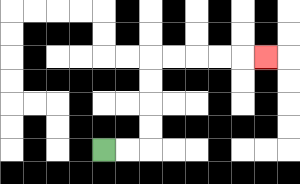{'start': '[4, 6]', 'end': '[11, 2]', 'path_directions': 'R,R,U,U,U,U,R,R,R,R,R', 'path_coordinates': '[[4, 6], [5, 6], [6, 6], [6, 5], [6, 4], [6, 3], [6, 2], [7, 2], [8, 2], [9, 2], [10, 2], [11, 2]]'}